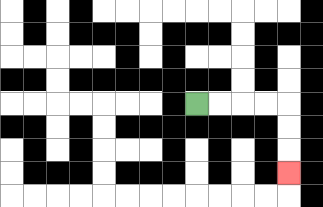{'start': '[8, 4]', 'end': '[12, 7]', 'path_directions': 'R,R,R,R,D,D,D', 'path_coordinates': '[[8, 4], [9, 4], [10, 4], [11, 4], [12, 4], [12, 5], [12, 6], [12, 7]]'}